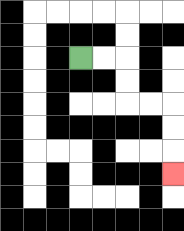{'start': '[3, 2]', 'end': '[7, 7]', 'path_directions': 'R,R,D,D,R,R,D,D,D', 'path_coordinates': '[[3, 2], [4, 2], [5, 2], [5, 3], [5, 4], [6, 4], [7, 4], [7, 5], [7, 6], [7, 7]]'}